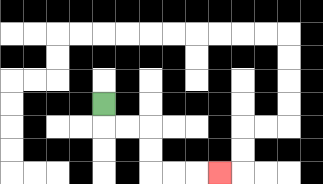{'start': '[4, 4]', 'end': '[9, 7]', 'path_directions': 'D,R,R,D,D,R,R,R', 'path_coordinates': '[[4, 4], [4, 5], [5, 5], [6, 5], [6, 6], [6, 7], [7, 7], [8, 7], [9, 7]]'}